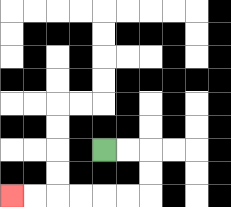{'start': '[4, 6]', 'end': '[0, 8]', 'path_directions': 'R,R,D,D,L,L,L,L,L,L', 'path_coordinates': '[[4, 6], [5, 6], [6, 6], [6, 7], [6, 8], [5, 8], [4, 8], [3, 8], [2, 8], [1, 8], [0, 8]]'}